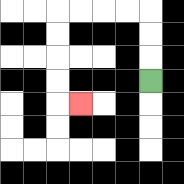{'start': '[6, 3]', 'end': '[3, 4]', 'path_directions': 'U,U,U,L,L,L,L,D,D,D,D,R', 'path_coordinates': '[[6, 3], [6, 2], [6, 1], [6, 0], [5, 0], [4, 0], [3, 0], [2, 0], [2, 1], [2, 2], [2, 3], [2, 4], [3, 4]]'}